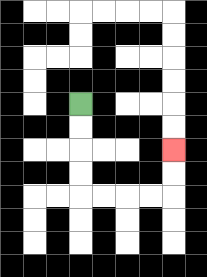{'start': '[3, 4]', 'end': '[7, 6]', 'path_directions': 'D,D,D,D,R,R,R,R,U,U', 'path_coordinates': '[[3, 4], [3, 5], [3, 6], [3, 7], [3, 8], [4, 8], [5, 8], [6, 8], [7, 8], [7, 7], [7, 6]]'}